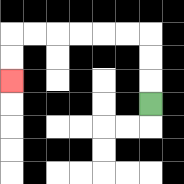{'start': '[6, 4]', 'end': '[0, 3]', 'path_directions': 'U,U,U,L,L,L,L,L,L,D,D', 'path_coordinates': '[[6, 4], [6, 3], [6, 2], [6, 1], [5, 1], [4, 1], [3, 1], [2, 1], [1, 1], [0, 1], [0, 2], [0, 3]]'}